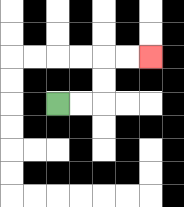{'start': '[2, 4]', 'end': '[6, 2]', 'path_directions': 'R,R,U,U,R,R', 'path_coordinates': '[[2, 4], [3, 4], [4, 4], [4, 3], [4, 2], [5, 2], [6, 2]]'}